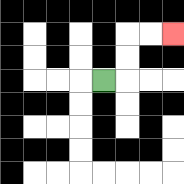{'start': '[4, 3]', 'end': '[7, 1]', 'path_directions': 'R,U,U,R,R', 'path_coordinates': '[[4, 3], [5, 3], [5, 2], [5, 1], [6, 1], [7, 1]]'}